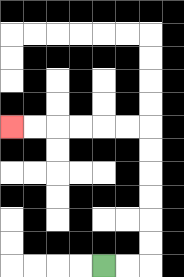{'start': '[4, 11]', 'end': '[0, 5]', 'path_directions': 'R,R,U,U,U,U,U,U,L,L,L,L,L,L', 'path_coordinates': '[[4, 11], [5, 11], [6, 11], [6, 10], [6, 9], [6, 8], [6, 7], [6, 6], [6, 5], [5, 5], [4, 5], [3, 5], [2, 5], [1, 5], [0, 5]]'}